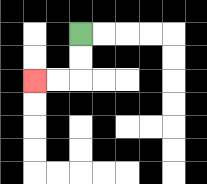{'start': '[3, 1]', 'end': '[1, 3]', 'path_directions': 'D,D,L,L', 'path_coordinates': '[[3, 1], [3, 2], [3, 3], [2, 3], [1, 3]]'}